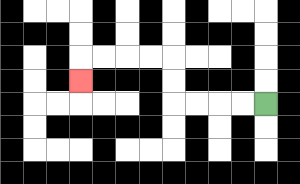{'start': '[11, 4]', 'end': '[3, 3]', 'path_directions': 'L,L,L,L,U,U,L,L,L,L,D', 'path_coordinates': '[[11, 4], [10, 4], [9, 4], [8, 4], [7, 4], [7, 3], [7, 2], [6, 2], [5, 2], [4, 2], [3, 2], [3, 3]]'}